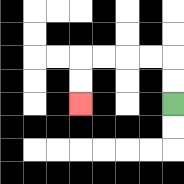{'start': '[7, 4]', 'end': '[3, 4]', 'path_directions': 'U,U,L,L,L,L,D,D', 'path_coordinates': '[[7, 4], [7, 3], [7, 2], [6, 2], [5, 2], [4, 2], [3, 2], [3, 3], [3, 4]]'}